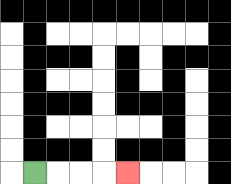{'start': '[1, 7]', 'end': '[5, 7]', 'path_directions': 'R,R,R,R', 'path_coordinates': '[[1, 7], [2, 7], [3, 7], [4, 7], [5, 7]]'}